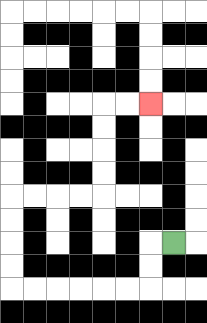{'start': '[7, 10]', 'end': '[6, 4]', 'path_directions': 'L,D,D,L,L,L,L,L,L,U,U,U,U,R,R,R,R,U,U,U,U,R,R', 'path_coordinates': '[[7, 10], [6, 10], [6, 11], [6, 12], [5, 12], [4, 12], [3, 12], [2, 12], [1, 12], [0, 12], [0, 11], [0, 10], [0, 9], [0, 8], [1, 8], [2, 8], [3, 8], [4, 8], [4, 7], [4, 6], [4, 5], [4, 4], [5, 4], [6, 4]]'}